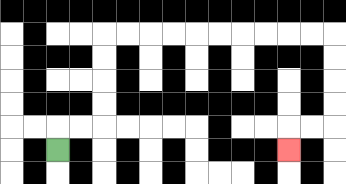{'start': '[2, 6]', 'end': '[12, 6]', 'path_directions': 'U,R,R,U,U,U,U,R,R,R,R,R,R,R,R,R,R,D,D,D,D,L,L,D', 'path_coordinates': '[[2, 6], [2, 5], [3, 5], [4, 5], [4, 4], [4, 3], [4, 2], [4, 1], [5, 1], [6, 1], [7, 1], [8, 1], [9, 1], [10, 1], [11, 1], [12, 1], [13, 1], [14, 1], [14, 2], [14, 3], [14, 4], [14, 5], [13, 5], [12, 5], [12, 6]]'}